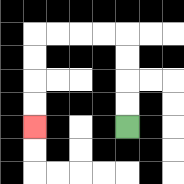{'start': '[5, 5]', 'end': '[1, 5]', 'path_directions': 'U,U,U,U,L,L,L,L,D,D,D,D', 'path_coordinates': '[[5, 5], [5, 4], [5, 3], [5, 2], [5, 1], [4, 1], [3, 1], [2, 1], [1, 1], [1, 2], [1, 3], [1, 4], [1, 5]]'}